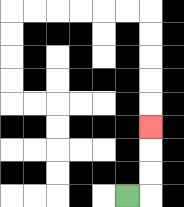{'start': '[5, 8]', 'end': '[6, 5]', 'path_directions': 'R,U,U,U', 'path_coordinates': '[[5, 8], [6, 8], [6, 7], [6, 6], [6, 5]]'}